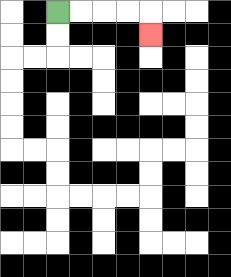{'start': '[2, 0]', 'end': '[6, 1]', 'path_directions': 'R,R,R,R,D', 'path_coordinates': '[[2, 0], [3, 0], [4, 0], [5, 0], [6, 0], [6, 1]]'}